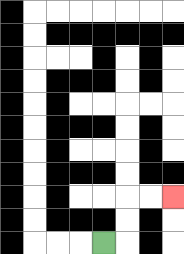{'start': '[4, 10]', 'end': '[7, 8]', 'path_directions': 'R,U,U,R,R', 'path_coordinates': '[[4, 10], [5, 10], [5, 9], [5, 8], [6, 8], [7, 8]]'}